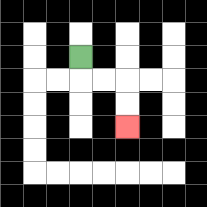{'start': '[3, 2]', 'end': '[5, 5]', 'path_directions': 'D,R,R,D,D', 'path_coordinates': '[[3, 2], [3, 3], [4, 3], [5, 3], [5, 4], [5, 5]]'}